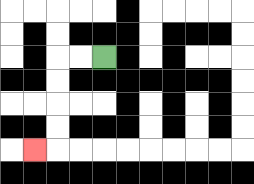{'start': '[4, 2]', 'end': '[1, 6]', 'path_directions': 'L,L,D,D,D,D,L', 'path_coordinates': '[[4, 2], [3, 2], [2, 2], [2, 3], [2, 4], [2, 5], [2, 6], [1, 6]]'}